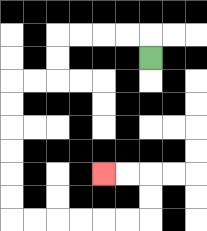{'start': '[6, 2]', 'end': '[4, 7]', 'path_directions': 'U,L,L,L,L,D,D,L,L,D,D,D,D,D,D,R,R,R,R,R,R,U,U,L,L', 'path_coordinates': '[[6, 2], [6, 1], [5, 1], [4, 1], [3, 1], [2, 1], [2, 2], [2, 3], [1, 3], [0, 3], [0, 4], [0, 5], [0, 6], [0, 7], [0, 8], [0, 9], [1, 9], [2, 9], [3, 9], [4, 9], [5, 9], [6, 9], [6, 8], [6, 7], [5, 7], [4, 7]]'}